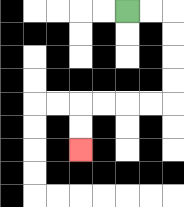{'start': '[5, 0]', 'end': '[3, 6]', 'path_directions': 'R,R,D,D,D,D,L,L,L,L,D,D', 'path_coordinates': '[[5, 0], [6, 0], [7, 0], [7, 1], [7, 2], [7, 3], [7, 4], [6, 4], [5, 4], [4, 4], [3, 4], [3, 5], [3, 6]]'}